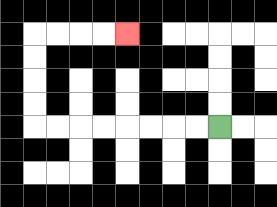{'start': '[9, 5]', 'end': '[5, 1]', 'path_directions': 'L,L,L,L,L,L,L,L,U,U,U,U,R,R,R,R', 'path_coordinates': '[[9, 5], [8, 5], [7, 5], [6, 5], [5, 5], [4, 5], [3, 5], [2, 5], [1, 5], [1, 4], [1, 3], [1, 2], [1, 1], [2, 1], [3, 1], [4, 1], [5, 1]]'}